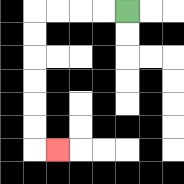{'start': '[5, 0]', 'end': '[2, 6]', 'path_directions': 'L,L,L,L,D,D,D,D,D,D,R', 'path_coordinates': '[[5, 0], [4, 0], [3, 0], [2, 0], [1, 0], [1, 1], [1, 2], [1, 3], [1, 4], [1, 5], [1, 6], [2, 6]]'}